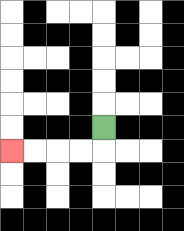{'start': '[4, 5]', 'end': '[0, 6]', 'path_directions': 'D,L,L,L,L', 'path_coordinates': '[[4, 5], [4, 6], [3, 6], [2, 6], [1, 6], [0, 6]]'}